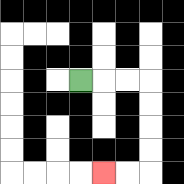{'start': '[3, 3]', 'end': '[4, 7]', 'path_directions': 'R,R,R,D,D,D,D,L,L', 'path_coordinates': '[[3, 3], [4, 3], [5, 3], [6, 3], [6, 4], [6, 5], [6, 6], [6, 7], [5, 7], [4, 7]]'}